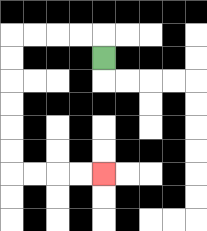{'start': '[4, 2]', 'end': '[4, 7]', 'path_directions': 'U,L,L,L,L,D,D,D,D,D,D,R,R,R,R', 'path_coordinates': '[[4, 2], [4, 1], [3, 1], [2, 1], [1, 1], [0, 1], [0, 2], [0, 3], [0, 4], [0, 5], [0, 6], [0, 7], [1, 7], [2, 7], [3, 7], [4, 7]]'}